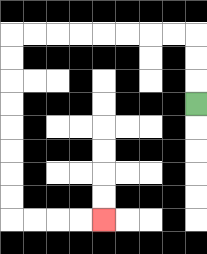{'start': '[8, 4]', 'end': '[4, 9]', 'path_directions': 'U,U,U,L,L,L,L,L,L,L,L,D,D,D,D,D,D,D,D,R,R,R,R', 'path_coordinates': '[[8, 4], [8, 3], [8, 2], [8, 1], [7, 1], [6, 1], [5, 1], [4, 1], [3, 1], [2, 1], [1, 1], [0, 1], [0, 2], [0, 3], [0, 4], [0, 5], [0, 6], [0, 7], [0, 8], [0, 9], [1, 9], [2, 9], [3, 9], [4, 9]]'}